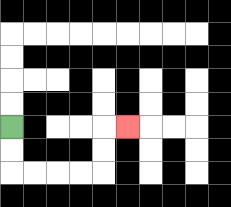{'start': '[0, 5]', 'end': '[5, 5]', 'path_directions': 'D,D,R,R,R,R,U,U,R', 'path_coordinates': '[[0, 5], [0, 6], [0, 7], [1, 7], [2, 7], [3, 7], [4, 7], [4, 6], [4, 5], [5, 5]]'}